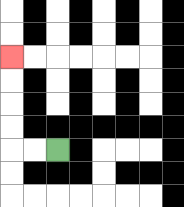{'start': '[2, 6]', 'end': '[0, 2]', 'path_directions': 'L,L,U,U,U,U', 'path_coordinates': '[[2, 6], [1, 6], [0, 6], [0, 5], [0, 4], [0, 3], [0, 2]]'}